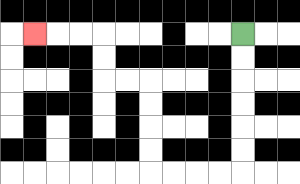{'start': '[10, 1]', 'end': '[1, 1]', 'path_directions': 'D,D,D,D,D,D,L,L,L,L,U,U,U,U,L,L,U,U,L,L,L', 'path_coordinates': '[[10, 1], [10, 2], [10, 3], [10, 4], [10, 5], [10, 6], [10, 7], [9, 7], [8, 7], [7, 7], [6, 7], [6, 6], [6, 5], [6, 4], [6, 3], [5, 3], [4, 3], [4, 2], [4, 1], [3, 1], [2, 1], [1, 1]]'}